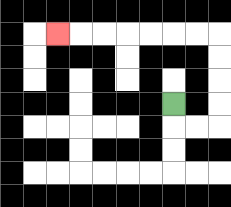{'start': '[7, 4]', 'end': '[2, 1]', 'path_directions': 'D,R,R,U,U,U,U,L,L,L,L,L,L,L', 'path_coordinates': '[[7, 4], [7, 5], [8, 5], [9, 5], [9, 4], [9, 3], [9, 2], [9, 1], [8, 1], [7, 1], [6, 1], [5, 1], [4, 1], [3, 1], [2, 1]]'}